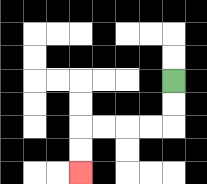{'start': '[7, 3]', 'end': '[3, 7]', 'path_directions': 'D,D,L,L,L,L,D,D', 'path_coordinates': '[[7, 3], [7, 4], [7, 5], [6, 5], [5, 5], [4, 5], [3, 5], [3, 6], [3, 7]]'}